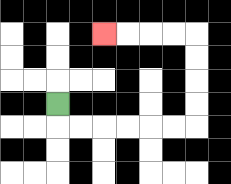{'start': '[2, 4]', 'end': '[4, 1]', 'path_directions': 'D,R,R,R,R,R,R,U,U,U,U,L,L,L,L', 'path_coordinates': '[[2, 4], [2, 5], [3, 5], [4, 5], [5, 5], [6, 5], [7, 5], [8, 5], [8, 4], [8, 3], [8, 2], [8, 1], [7, 1], [6, 1], [5, 1], [4, 1]]'}